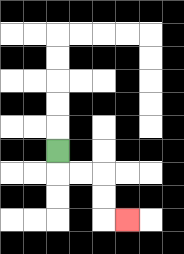{'start': '[2, 6]', 'end': '[5, 9]', 'path_directions': 'D,R,R,D,D,R', 'path_coordinates': '[[2, 6], [2, 7], [3, 7], [4, 7], [4, 8], [4, 9], [5, 9]]'}